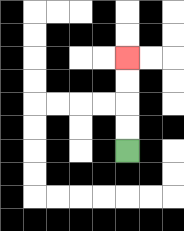{'start': '[5, 6]', 'end': '[5, 2]', 'path_directions': 'U,U,U,U', 'path_coordinates': '[[5, 6], [5, 5], [5, 4], [5, 3], [5, 2]]'}